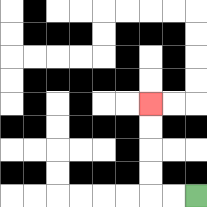{'start': '[8, 8]', 'end': '[6, 4]', 'path_directions': 'L,L,U,U,U,U', 'path_coordinates': '[[8, 8], [7, 8], [6, 8], [6, 7], [6, 6], [6, 5], [6, 4]]'}